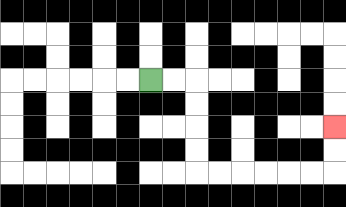{'start': '[6, 3]', 'end': '[14, 5]', 'path_directions': 'R,R,D,D,D,D,R,R,R,R,R,R,U,U', 'path_coordinates': '[[6, 3], [7, 3], [8, 3], [8, 4], [8, 5], [8, 6], [8, 7], [9, 7], [10, 7], [11, 7], [12, 7], [13, 7], [14, 7], [14, 6], [14, 5]]'}